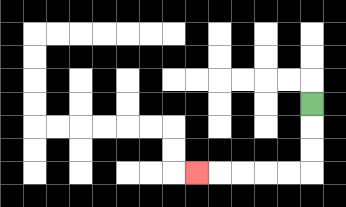{'start': '[13, 4]', 'end': '[8, 7]', 'path_directions': 'D,D,D,L,L,L,L,L', 'path_coordinates': '[[13, 4], [13, 5], [13, 6], [13, 7], [12, 7], [11, 7], [10, 7], [9, 7], [8, 7]]'}